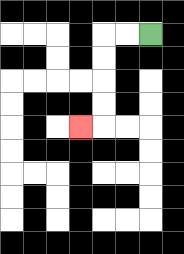{'start': '[6, 1]', 'end': '[3, 5]', 'path_directions': 'L,L,D,D,D,D,L', 'path_coordinates': '[[6, 1], [5, 1], [4, 1], [4, 2], [4, 3], [4, 4], [4, 5], [3, 5]]'}